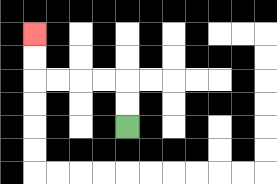{'start': '[5, 5]', 'end': '[1, 1]', 'path_directions': 'U,U,L,L,L,L,U,U', 'path_coordinates': '[[5, 5], [5, 4], [5, 3], [4, 3], [3, 3], [2, 3], [1, 3], [1, 2], [1, 1]]'}